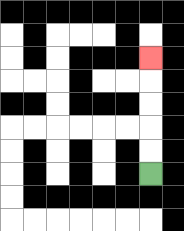{'start': '[6, 7]', 'end': '[6, 2]', 'path_directions': 'U,U,U,U,U', 'path_coordinates': '[[6, 7], [6, 6], [6, 5], [6, 4], [6, 3], [6, 2]]'}